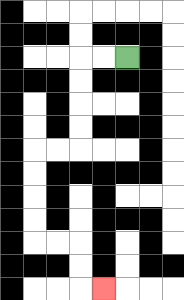{'start': '[5, 2]', 'end': '[4, 12]', 'path_directions': 'L,L,D,D,D,D,L,L,D,D,D,D,R,R,D,D,R', 'path_coordinates': '[[5, 2], [4, 2], [3, 2], [3, 3], [3, 4], [3, 5], [3, 6], [2, 6], [1, 6], [1, 7], [1, 8], [1, 9], [1, 10], [2, 10], [3, 10], [3, 11], [3, 12], [4, 12]]'}